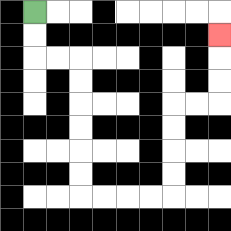{'start': '[1, 0]', 'end': '[9, 1]', 'path_directions': 'D,D,R,R,D,D,D,D,D,D,R,R,R,R,U,U,U,U,R,R,U,U,U', 'path_coordinates': '[[1, 0], [1, 1], [1, 2], [2, 2], [3, 2], [3, 3], [3, 4], [3, 5], [3, 6], [3, 7], [3, 8], [4, 8], [5, 8], [6, 8], [7, 8], [7, 7], [7, 6], [7, 5], [7, 4], [8, 4], [9, 4], [9, 3], [9, 2], [9, 1]]'}